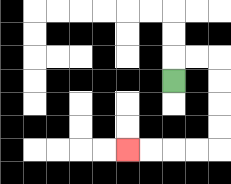{'start': '[7, 3]', 'end': '[5, 6]', 'path_directions': 'U,R,R,D,D,D,D,L,L,L,L', 'path_coordinates': '[[7, 3], [7, 2], [8, 2], [9, 2], [9, 3], [9, 4], [9, 5], [9, 6], [8, 6], [7, 6], [6, 6], [5, 6]]'}